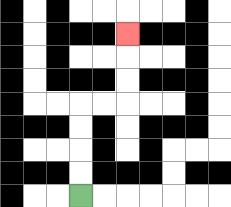{'start': '[3, 8]', 'end': '[5, 1]', 'path_directions': 'U,U,U,U,R,R,U,U,U', 'path_coordinates': '[[3, 8], [3, 7], [3, 6], [3, 5], [3, 4], [4, 4], [5, 4], [5, 3], [5, 2], [5, 1]]'}